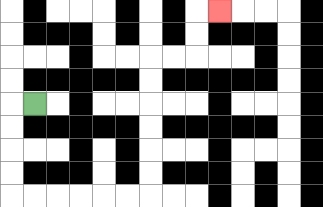{'start': '[1, 4]', 'end': '[9, 0]', 'path_directions': 'L,D,D,D,D,R,R,R,R,R,R,U,U,U,U,U,U,R,R,U,U,R', 'path_coordinates': '[[1, 4], [0, 4], [0, 5], [0, 6], [0, 7], [0, 8], [1, 8], [2, 8], [3, 8], [4, 8], [5, 8], [6, 8], [6, 7], [6, 6], [6, 5], [6, 4], [6, 3], [6, 2], [7, 2], [8, 2], [8, 1], [8, 0], [9, 0]]'}